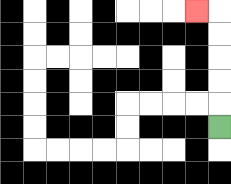{'start': '[9, 5]', 'end': '[8, 0]', 'path_directions': 'U,U,U,U,U,L', 'path_coordinates': '[[9, 5], [9, 4], [9, 3], [9, 2], [9, 1], [9, 0], [8, 0]]'}